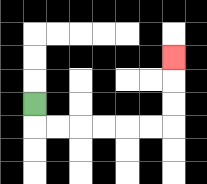{'start': '[1, 4]', 'end': '[7, 2]', 'path_directions': 'D,R,R,R,R,R,R,U,U,U', 'path_coordinates': '[[1, 4], [1, 5], [2, 5], [3, 5], [4, 5], [5, 5], [6, 5], [7, 5], [7, 4], [7, 3], [7, 2]]'}